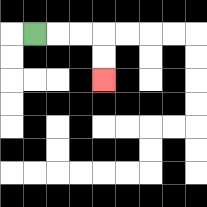{'start': '[1, 1]', 'end': '[4, 3]', 'path_directions': 'R,R,R,D,D', 'path_coordinates': '[[1, 1], [2, 1], [3, 1], [4, 1], [4, 2], [4, 3]]'}